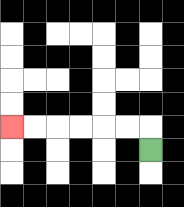{'start': '[6, 6]', 'end': '[0, 5]', 'path_directions': 'U,L,L,L,L,L,L', 'path_coordinates': '[[6, 6], [6, 5], [5, 5], [4, 5], [3, 5], [2, 5], [1, 5], [0, 5]]'}